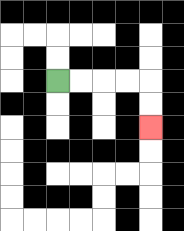{'start': '[2, 3]', 'end': '[6, 5]', 'path_directions': 'R,R,R,R,D,D', 'path_coordinates': '[[2, 3], [3, 3], [4, 3], [5, 3], [6, 3], [6, 4], [6, 5]]'}